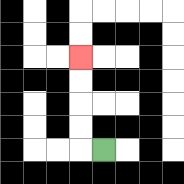{'start': '[4, 6]', 'end': '[3, 2]', 'path_directions': 'L,U,U,U,U', 'path_coordinates': '[[4, 6], [3, 6], [3, 5], [3, 4], [3, 3], [3, 2]]'}